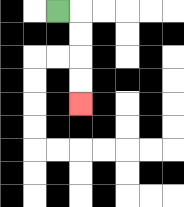{'start': '[2, 0]', 'end': '[3, 4]', 'path_directions': 'R,D,D,D,D', 'path_coordinates': '[[2, 0], [3, 0], [3, 1], [3, 2], [3, 3], [3, 4]]'}